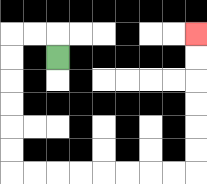{'start': '[2, 2]', 'end': '[8, 1]', 'path_directions': 'U,L,L,D,D,D,D,D,D,R,R,R,R,R,R,R,R,U,U,U,U,U,U', 'path_coordinates': '[[2, 2], [2, 1], [1, 1], [0, 1], [0, 2], [0, 3], [0, 4], [0, 5], [0, 6], [0, 7], [1, 7], [2, 7], [3, 7], [4, 7], [5, 7], [6, 7], [7, 7], [8, 7], [8, 6], [8, 5], [8, 4], [8, 3], [8, 2], [8, 1]]'}